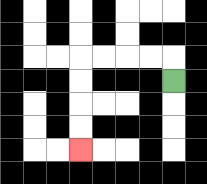{'start': '[7, 3]', 'end': '[3, 6]', 'path_directions': 'U,L,L,L,L,D,D,D,D', 'path_coordinates': '[[7, 3], [7, 2], [6, 2], [5, 2], [4, 2], [3, 2], [3, 3], [3, 4], [3, 5], [3, 6]]'}